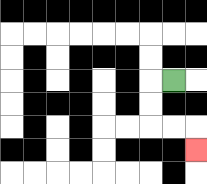{'start': '[7, 3]', 'end': '[8, 6]', 'path_directions': 'L,D,D,R,R,D', 'path_coordinates': '[[7, 3], [6, 3], [6, 4], [6, 5], [7, 5], [8, 5], [8, 6]]'}